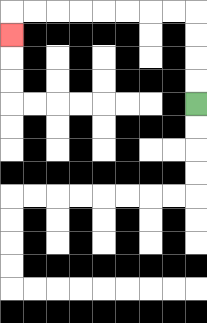{'start': '[8, 4]', 'end': '[0, 1]', 'path_directions': 'U,U,U,U,L,L,L,L,L,L,L,L,D', 'path_coordinates': '[[8, 4], [8, 3], [8, 2], [8, 1], [8, 0], [7, 0], [6, 0], [5, 0], [4, 0], [3, 0], [2, 0], [1, 0], [0, 0], [0, 1]]'}